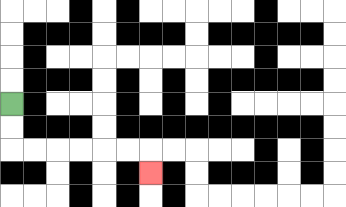{'start': '[0, 4]', 'end': '[6, 7]', 'path_directions': 'D,D,R,R,R,R,R,R,D', 'path_coordinates': '[[0, 4], [0, 5], [0, 6], [1, 6], [2, 6], [3, 6], [4, 6], [5, 6], [6, 6], [6, 7]]'}